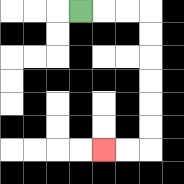{'start': '[3, 0]', 'end': '[4, 6]', 'path_directions': 'R,R,R,D,D,D,D,D,D,L,L', 'path_coordinates': '[[3, 0], [4, 0], [5, 0], [6, 0], [6, 1], [6, 2], [6, 3], [6, 4], [6, 5], [6, 6], [5, 6], [4, 6]]'}